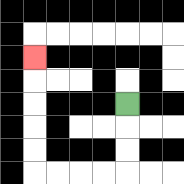{'start': '[5, 4]', 'end': '[1, 2]', 'path_directions': 'D,D,D,L,L,L,L,U,U,U,U,U', 'path_coordinates': '[[5, 4], [5, 5], [5, 6], [5, 7], [4, 7], [3, 7], [2, 7], [1, 7], [1, 6], [1, 5], [1, 4], [1, 3], [1, 2]]'}